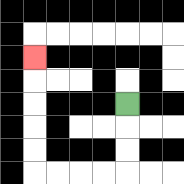{'start': '[5, 4]', 'end': '[1, 2]', 'path_directions': 'D,D,D,L,L,L,L,U,U,U,U,U', 'path_coordinates': '[[5, 4], [5, 5], [5, 6], [5, 7], [4, 7], [3, 7], [2, 7], [1, 7], [1, 6], [1, 5], [1, 4], [1, 3], [1, 2]]'}